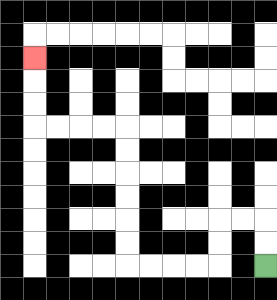{'start': '[11, 11]', 'end': '[1, 2]', 'path_directions': 'U,U,L,L,D,D,L,L,L,L,U,U,U,U,U,U,L,L,L,L,U,U,U', 'path_coordinates': '[[11, 11], [11, 10], [11, 9], [10, 9], [9, 9], [9, 10], [9, 11], [8, 11], [7, 11], [6, 11], [5, 11], [5, 10], [5, 9], [5, 8], [5, 7], [5, 6], [5, 5], [4, 5], [3, 5], [2, 5], [1, 5], [1, 4], [1, 3], [1, 2]]'}